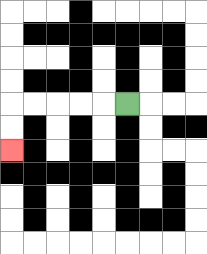{'start': '[5, 4]', 'end': '[0, 6]', 'path_directions': 'L,L,L,L,L,D,D', 'path_coordinates': '[[5, 4], [4, 4], [3, 4], [2, 4], [1, 4], [0, 4], [0, 5], [0, 6]]'}